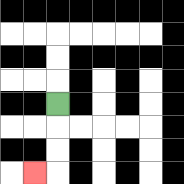{'start': '[2, 4]', 'end': '[1, 7]', 'path_directions': 'D,D,D,L', 'path_coordinates': '[[2, 4], [2, 5], [2, 6], [2, 7], [1, 7]]'}